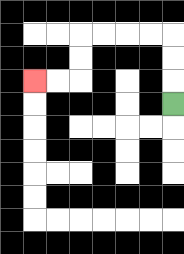{'start': '[7, 4]', 'end': '[1, 3]', 'path_directions': 'U,U,U,L,L,L,L,D,D,L,L', 'path_coordinates': '[[7, 4], [7, 3], [7, 2], [7, 1], [6, 1], [5, 1], [4, 1], [3, 1], [3, 2], [3, 3], [2, 3], [1, 3]]'}